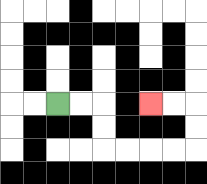{'start': '[2, 4]', 'end': '[6, 4]', 'path_directions': 'R,R,D,D,R,R,R,R,U,U,L,L', 'path_coordinates': '[[2, 4], [3, 4], [4, 4], [4, 5], [4, 6], [5, 6], [6, 6], [7, 6], [8, 6], [8, 5], [8, 4], [7, 4], [6, 4]]'}